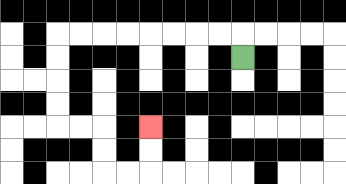{'start': '[10, 2]', 'end': '[6, 5]', 'path_directions': 'U,L,L,L,L,L,L,L,L,D,D,D,D,R,R,D,D,R,R,U,U', 'path_coordinates': '[[10, 2], [10, 1], [9, 1], [8, 1], [7, 1], [6, 1], [5, 1], [4, 1], [3, 1], [2, 1], [2, 2], [2, 3], [2, 4], [2, 5], [3, 5], [4, 5], [4, 6], [4, 7], [5, 7], [6, 7], [6, 6], [6, 5]]'}